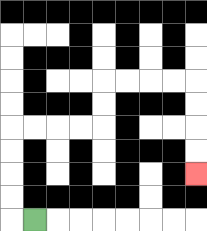{'start': '[1, 9]', 'end': '[8, 7]', 'path_directions': 'L,U,U,U,U,R,R,R,R,U,U,R,R,R,R,D,D,D,D', 'path_coordinates': '[[1, 9], [0, 9], [0, 8], [0, 7], [0, 6], [0, 5], [1, 5], [2, 5], [3, 5], [4, 5], [4, 4], [4, 3], [5, 3], [6, 3], [7, 3], [8, 3], [8, 4], [8, 5], [8, 6], [8, 7]]'}